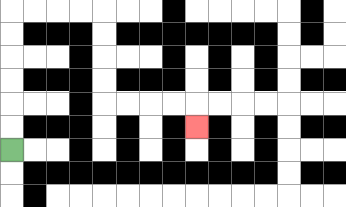{'start': '[0, 6]', 'end': '[8, 5]', 'path_directions': 'U,U,U,U,U,U,R,R,R,R,D,D,D,D,R,R,R,R,D', 'path_coordinates': '[[0, 6], [0, 5], [0, 4], [0, 3], [0, 2], [0, 1], [0, 0], [1, 0], [2, 0], [3, 0], [4, 0], [4, 1], [4, 2], [4, 3], [4, 4], [5, 4], [6, 4], [7, 4], [8, 4], [8, 5]]'}